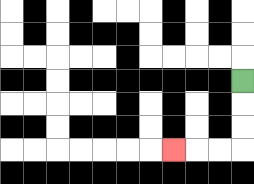{'start': '[10, 3]', 'end': '[7, 6]', 'path_directions': 'D,D,D,L,L,L', 'path_coordinates': '[[10, 3], [10, 4], [10, 5], [10, 6], [9, 6], [8, 6], [7, 6]]'}